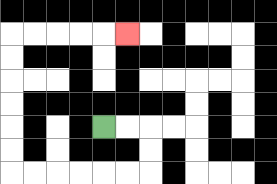{'start': '[4, 5]', 'end': '[5, 1]', 'path_directions': 'R,R,D,D,L,L,L,L,L,L,U,U,U,U,U,U,R,R,R,R,R', 'path_coordinates': '[[4, 5], [5, 5], [6, 5], [6, 6], [6, 7], [5, 7], [4, 7], [3, 7], [2, 7], [1, 7], [0, 7], [0, 6], [0, 5], [0, 4], [0, 3], [0, 2], [0, 1], [1, 1], [2, 1], [3, 1], [4, 1], [5, 1]]'}